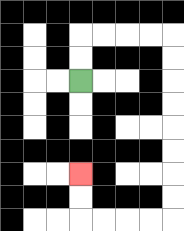{'start': '[3, 3]', 'end': '[3, 7]', 'path_directions': 'U,U,R,R,R,R,D,D,D,D,D,D,D,D,L,L,L,L,U,U', 'path_coordinates': '[[3, 3], [3, 2], [3, 1], [4, 1], [5, 1], [6, 1], [7, 1], [7, 2], [7, 3], [7, 4], [7, 5], [7, 6], [7, 7], [7, 8], [7, 9], [6, 9], [5, 9], [4, 9], [3, 9], [3, 8], [3, 7]]'}